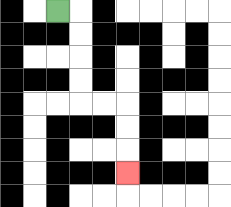{'start': '[2, 0]', 'end': '[5, 7]', 'path_directions': 'R,D,D,D,D,R,R,D,D,D', 'path_coordinates': '[[2, 0], [3, 0], [3, 1], [3, 2], [3, 3], [3, 4], [4, 4], [5, 4], [5, 5], [5, 6], [5, 7]]'}